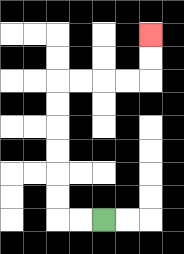{'start': '[4, 9]', 'end': '[6, 1]', 'path_directions': 'L,L,U,U,U,U,U,U,R,R,R,R,U,U', 'path_coordinates': '[[4, 9], [3, 9], [2, 9], [2, 8], [2, 7], [2, 6], [2, 5], [2, 4], [2, 3], [3, 3], [4, 3], [5, 3], [6, 3], [6, 2], [6, 1]]'}